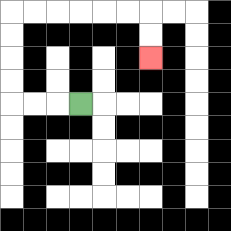{'start': '[3, 4]', 'end': '[6, 2]', 'path_directions': 'L,L,L,U,U,U,U,R,R,R,R,R,R,D,D', 'path_coordinates': '[[3, 4], [2, 4], [1, 4], [0, 4], [0, 3], [0, 2], [0, 1], [0, 0], [1, 0], [2, 0], [3, 0], [4, 0], [5, 0], [6, 0], [6, 1], [6, 2]]'}